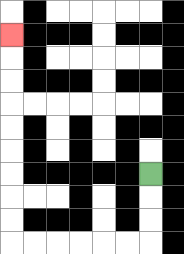{'start': '[6, 7]', 'end': '[0, 1]', 'path_directions': 'D,D,D,L,L,L,L,L,L,U,U,U,U,U,U,U,U,U', 'path_coordinates': '[[6, 7], [6, 8], [6, 9], [6, 10], [5, 10], [4, 10], [3, 10], [2, 10], [1, 10], [0, 10], [0, 9], [0, 8], [0, 7], [0, 6], [0, 5], [0, 4], [0, 3], [0, 2], [0, 1]]'}